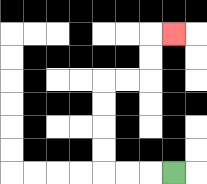{'start': '[7, 7]', 'end': '[7, 1]', 'path_directions': 'L,L,L,U,U,U,U,R,R,U,U,R', 'path_coordinates': '[[7, 7], [6, 7], [5, 7], [4, 7], [4, 6], [4, 5], [4, 4], [4, 3], [5, 3], [6, 3], [6, 2], [6, 1], [7, 1]]'}